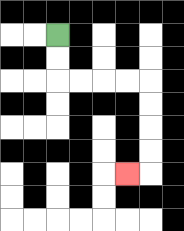{'start': '[2, 1]', 'end': '[5, 7]', 'path_directions': 'D,D,R,R,R,R,D,D,D,D,L', 'path_coordinates': '[[2, 1], [2, 2], [2, 3], [3, 3], [4, 3], [5, 3], [6, 3], [6, 4], [6, 5], [6, 6], [6, 7], [5, 7]]'}